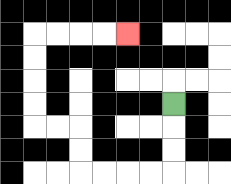{'start': '[7, 4]', 'end': '[5, 1]', 'path_directions': 'D,D,D,L,L,L,L,U,U,L,L,U,U,U,U,R,R,R,R', 'path_coordinates': '[[7, 4], [7, 5], [7, 6], [7, 7], [6, 7], [5, 7], [4, 7], [3, 7], [3, 6], [3, 5], [2, 5], [1, 5], [1, 4], [1, 3], [1, 2], [1, 1], [2, 1], [3, 1], [4, 1], [5, 1]]'}